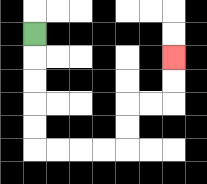{'start': '[1, 1]', 'end': '[7, 2]', 'path_directions': 'D,D,D,D,D,R,R,R,R,U,U,R,R,U,U', 'path_coordinates': '[[1, 1], [1, 2], [1, 3], [1, 4], [1, 5], [1, 6], [2, 6], [3, 6], [4, 6], [5, 6], [5, 5], [5, 4], [6, 4], [7, 4], [7, 3], [7, 2]]'}